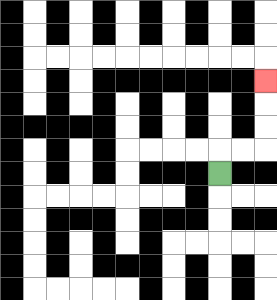{'start': '[9, 7]', 'end': '[11, 3]', 'path_directions': 'U,R,R,U,U,U', 'path_coordinates': '[[9, 7], [9, 6], [10, 6], [11, 6], [11, 5], [11, 4], [11, 3]]'}